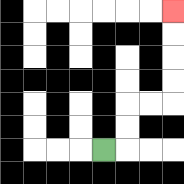{'start': '[4, 6]', 'end': '[7, 0]', 'path_directions': 'R,U,U,R,R,U,U,U,U', 'path_coordinates': '[[4, 6], [5, 6], [5, 5], [5, 4], [6, 4], [7, 4], [7, 3], [7, 2], [7, 1], [7, 0]]'}